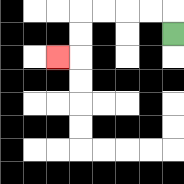{'start': '[7, 1]', 'end': '[2, 2]', 'path_directions': 'U,L,L,L,L,D,D,L', 'path_coordinates': '[[7, 1], [7, 0], [6, 0], [5, 0], [4, 0], [3, 0], [3, 1], [3, 2], [2, 2]]'}